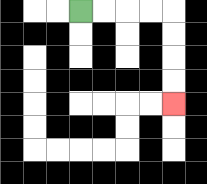{'start': '[3, 0]', 'end': '[7, 4]', 'path_directions': 'R,R,R,R,D,D,D,D', 'path_coordinates': '[[3, 0], [4, 0], [5, 0], [6, 0], [7, 0], [7, 1], [7, 2], [7, 3], [7, 4]]'}